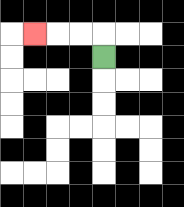{'start': '[4, 2]', 'end': '[1, 1]', 'path_directions': 'U,L,L,L', 'path_coordinates': '[[4, 2], [4, 1], [3, 1], [2, 1], [1, 1]]'}